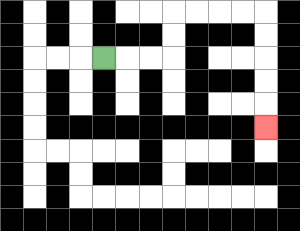{'start': '[4, 2]', 'end': '[11, 5]', 'path_directions': 'R,R,R,U,U,R,R,R,R,D,D,D,D,D', 'path_coordinates': '[[4, 2], [5, 2], [6, 2], [7, 2], [7, 1], [7, 0], [8, 0], [9, 0], [10, 0], [11, 0], [11, 1], [11, 2], [11, 3], [11, 4], [11, 5]]'}